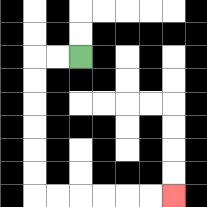{'start': '[3, 2]', 'end': '[7, 8]', 'path_directions': 'L,L,D,D,D,D,D,D,R,R,R,R,R,R', 'path_coordinates': '[[3, 2], [2, 2], [1, 2], [1, 3], [1, 4], [1, 5], [1, 6], [1, 7], [1, 8], [2, 8], [3, 8], [4, 8], [5, 8], [6, 8], [7, 8]]'}